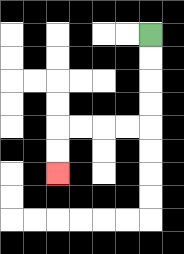{'start': '[6, 1]', 'end': '[2, 7]', 'path_directions': 'D,D,D,D,L,L,L,L,D,D', 'path_coordinates': '[[6, 1], [6, 2], [6, 3], [6, 4], [6, 5], [5, 5], [4, 5], [3, 5], [2, 5], [2, 6], [2, 7]]'}